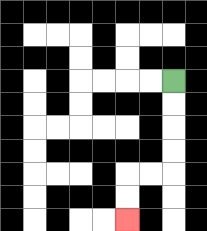{'start': '[7, 3]', 'end': '[5, 9]', 'path_directions': 'D,D,D,D,L,L,D,D', 'path_coordinates': '[[7, 3], [7, 4], [7, 5], [7, 6], [7, 7], [6, 7], [5, 7], [5, 8], [5, 9]]'}